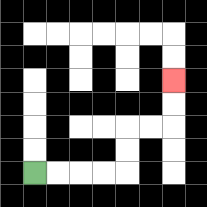{'start': '[1, 7]', 'end': '[7, 3]', 'path_directions': 'R,R,R,R,U,U,R,R,U,U', 'path_coordinates': '[[1, 7], [2, 7], [3, 7], [4, 7], [5, 7], [5, 6], [5, 5], [6, 5], [7, 5], [7, 4], [7, 3]]'}